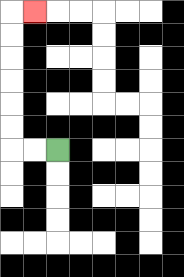{'start': '[2, 6]', 'end': '[1, 0]', 'path_directions': 'L,L,U,U,U,U,U,U,R', 'path_coordinates': '[[2, 6], [1, 6], [0, 6], [0, 5], [0, 4], [0, 3], [0, 2], [0, 1], [0, 0], [1, 0]]'}